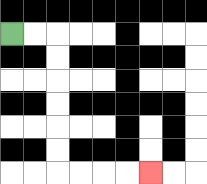{'start': '[0, 1]', 'end': '[6, 7]', 'path_directions': 'R,R,D,D,D,D,D,D,R,R,R,R', 'path_coordinates': '[[0, 1], [1, 1], [2, 1], [2, 2], [2, 3], [2, 4], [2, 5], [2, 6], [2, 7], [3, 7], [4, 7], [5, 7], [6, 7]]'}